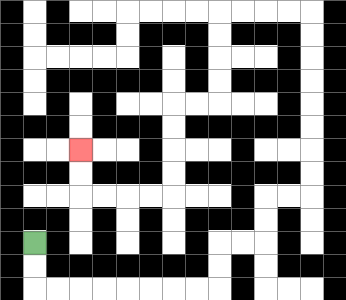{'start': '[1, 10]', 'end': '[3, 6]', 'path_directions': 'D,D,R,R,R,R,R,R,R,R,U,U,R,R,U,U,R,R,U,U,U,U,U,U,U,U,L,L,L,L,D,D,D,D,L,L,D,D,D,D,L,L,L,L,U,U', 'path_coordinates': '[[1, 10], [1, 11], [1, 12], [2, 12], [3, 12], [4, 12], [5, 12], [6, 12], [7, 12], [8, 12], [9, 12], [9, 11], [9, 10], [10, 10], [11, 10], [11, 9], [11, 8], [12, 8], [13, 8], [13, 7], [13, 6], [13, 5], [13, 4], [13, 3], [13, 2], [13, 1], [13, 0], [12, 0], [11, 0], [10, 0], [9, 0], [9, 1], [9, 2], [9, 3], [9, 4], [8, 4], [7, 4], [7, 5], [7, 6], [7, 7], [7, 8], [6, 8], [5, 8], [4, 8], [3, 8], [3, 7], [3, 6]]'}